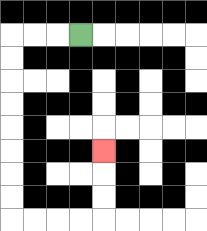{'start': '[3, 1]', 'end': '[4, 6]', 'path_directions': 'L,L,L,D,D,D,D,D,D,D,D,R,R,R,R,U,U,U', 'path_coordinates': '[[3, 1], [2, 1], [1, 1], [0, 1], [0, 2], [0, 3], [0, 4], [0, 5], [0, 6], [0, 7], [0, 8], [0, 9], [1, 9], [2, 9], [3, 9], [4, 9], [4, 8], [4, 7], [4, 6]]'}